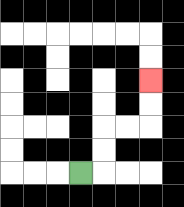{'start': '[3, 7]', 'end': '[6, 3]', 'path_directions': 'R,U,U,R,R,U,U', 'path_coordinates': '[[3, 7], [4, 7], [4, 6], [4, 5], [5, 5], [6, 5], [6, 4], [6, 3]]'}